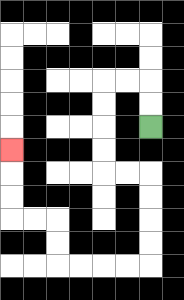{'start': '[6, 5]', 'end': '[0, 6]', 'path_directions': 'U,U,L,L,D,D,D,D,R,R,D,D,D,D,L,L,L,L,U,U,L,L,U,U,U', 'path_coordinates': '[[6, 5], [6, 4], [6, 3], [5, 3], [4, 3], [4, 4], [4, 5], [4, 6], [4, 7], [5, 7], [6, 7], [6, 8], [6, 9], [6, 10], [6, 11], [5, 11], [4, 11], [3, 11], [2, 11], [2, 10], [2, 9], [1, 9], [0, 9], [0, 8], [0, 7], [0, 6]]'}